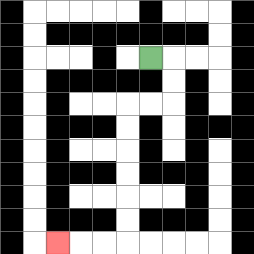{'start': '[6, 2]', 'end': '[2, 10]', 'path_directions': 'R,D,D,L,L,D,D,D,D,D,D,L,L,L', 'path_coordinates': '[[6, 2], [7, 2], [7, 3], [7, 4], [6, 4], [5, 4], [5, 5], [5, 6], [5, 7], [5, 8], [5, 9], [5, 10], [4, 10], [3, 10], [2, 10]]'}